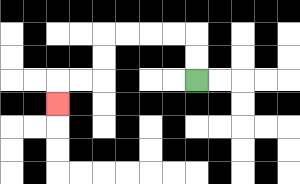{'start': '[8, 3]', 'end': '[2, 4]', 'path_directions': 'U,U,L,L,L,L,D,D,L,L,D', 'path_coordinates': '[[8, 3], [8, 2], [8, 1], [7, 1], [6, 1], [5, 1], [4, 1], [4, 2], [4, 3], [3, 3], [2, 3], [2, 4]]'}